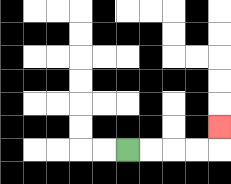{'start': '[5, 6]', 'end': '[9, 5]', 'path_directions': 'R,R,R,R,U', 'path_coordinates': '[[5, 6], [6, 6], [7, 6], [8, 6], [9, 6], [9, 5]]'}